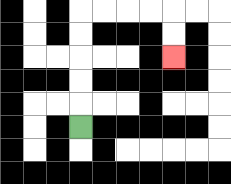{'start': '[3, 5]', 'end': '[7, 2]', 'path_directions': 'U,U,U,U,U,R,R,R,R,D,D', 'path_coordinates': '[[3, 5], [3, 4], [3, 3], [3, 2], [3, 1], [3, 0], [4, 0], [5, 0], [6, 0], [7, 0], [7, 1], [7, 2]]'}